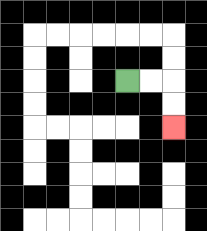{'start': '[5, 3]', 'end': '[7, 5]', 'path_directions': 'R,R,D,D', 'path_coordinates': '[[5, 3], [6, 3], [7, 3], [7, 4], [7, 5]]'}